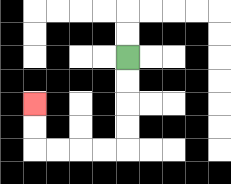{'start': '[5, 2]', 'end': '[1, 4]', 'path_directions': 'D,D,D,D,L,L,L,L,U,U', 'path_coordinates': '[[5, 2], [5, 3], [5, 4], [5, 5], [5, 6], [4, 6], [3, 6], [2, 6], [1, 6], [1, 5], [1, 4]]'}